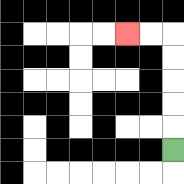{'start': '[7, 6]', 'end': '[5, 1]', 'path_directions': 'U,U,U,U,U,L,L', 'path_coordinates': '[[7, 6], [7, 5], [7, 4], [7, 3], [7, 2], [7, 1], [6, 1], [5, 1]]'}